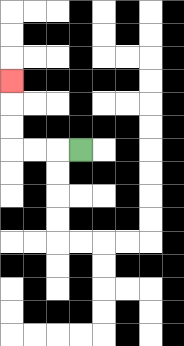{'start': '[3, 6]', 'end': '[0, 3]', 'path_directions': 'L,L,L,U,U,U', 'path_coordinates': '[[3, 6], [2, 6], [1, 6], [0, 6], [0, 5], [0, 4], [0, 3]]'}